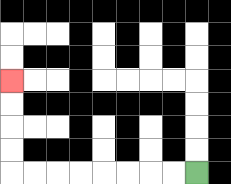{'start': '[8, 7]', 'end': '[0, 3]', 'path_directions': 'L,L,L,L,L,L,L,L,U,U,U,U', 'path_coordinates': '[[8, 7], [7, 7], [6, 7], [5, 7], [4, 7], [3, 7], [2, 7], [1, 7], [0, 7], [0, 6], [0, 5], [0, 4], [0, 3]]'}